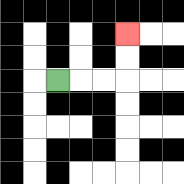{'start': '[2, 3]', 'end': '[5, 1]', 'path_directions': 'R,R,R,U,U', 'path_coordinates': '[[2, 3], [3, 3], [4, 3], [5, 3], [5, 2], [5, 1]]'}